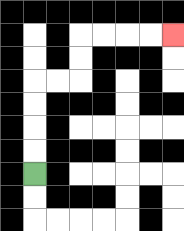{'start': '[1, 7]', 'end': '[7, 1]', 'path_directions': 'U,U,U,U,R,R,U,U,R,R,R,R', 'path_coordinates': '[[1, 7], [1, 6], [1, 5], [1, 4], [1, 3], [2, 3], [3, 3], [3, 2], [3, 1], [4, 1], [5, 1], [6, 1], [7, 1]]'}